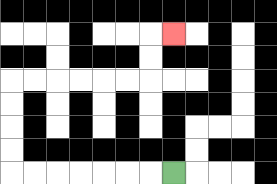{'start': '[7, 7]', 'end': '[7, 1]', 'path_directions': 'L,L,L,L,L,L,L,U,U,U,U,R,R,R,R,R,R,U,U,R', 'path_coordinates': '[[7, 7], [6, 7], [5, 7], [4, 7], [3, 7], [2, 7], [1, 7], [0, 7], [0, 6], [0, 5], [0, 4], [0, 3], [1, 3], [2, 3], [3, 3], [4, 3], [5, 3], [6, 3], [6, 2], [6, 1], [7, 1]]'}